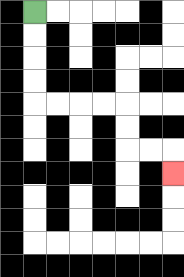{'start': '[1, 0]', 'end': '[7, 7]', 'path_directions': 'D,D,D,D,R,R,R,R,D,D,R,R,D', 'path_coordinates': '[[1, 0], [1, 1], [1, 2], [1, 3], [1, 4], [2, 4], [3, 4], [4, 4], [5, 4], [5, 5], [5, 6], [6, 6], [7, 6], [7, 7]]'}